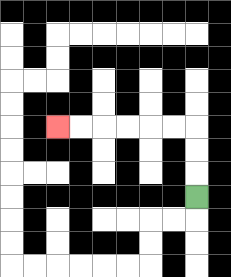{'start': '[8, 8]', 'end': '[2, 5]', 'path_directions': 'U,U,U,L,L,L,L,L,L', 'path_coordinates': '[[8, 8], [8, 7], [8, 6], [8, 5], [7, 5], [6, 5], [5, 5], [4, 5], [3, 5], [2, 5]]'}